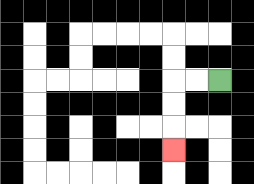{'start': '[9, 3]', 'end': '[7, 6]', 'path_directions': 'L,L,D,D,D', 'path_coordinates': '[[9, 3], [8, 3], [7, 3], [7, 4], [7, 5], [7, 6]]'}